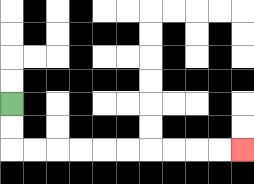{'start': '[0, 4]', 'end': '[10, 6]', 'path_directions': 'D,D,R,R,R,R,R,R,R,R,R,R', 'path_coordinates': '[[0, 4], [0, 5], [0, 6], [1, 6], [2, 6], [3, 6], [4, 6], [5, 6], [6, 6], [7, 6], [8, 6], [9, 6], [10, 6]]'}